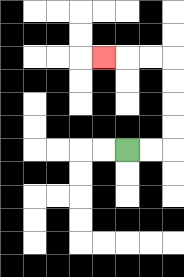{'start': '[5, 6]', 'end': '[4, 2]', 'path_directions': 'R,R,U,U,U,U,L,L,L', 'path_coordinates': '[[5, 6], [6, 6], [7, 6], [7, 5], [7, 4], [7, 3], [7, 2], [6, 2], [5, 2], [4, 2]]'}